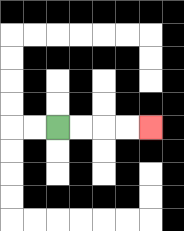{'start': '[2, 5]', 'end': '[6, 5]', 'path_directions': 'R,R,R,R', 'path_coordinates': '[[2, 5], [3, 5], [4, 5], [5, 5], [6, 5]]'}